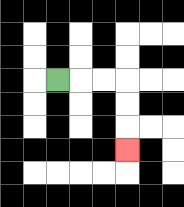{'start': '[2, 3]', 'end': '[5, 6]', 'path_directions': 'R,R,R,D,D,D', 'path_coordinates': '[[2, 3], [3, 3], [4, 3], [5, 3], [5, 4], [5, 5], [5, 6]]'}